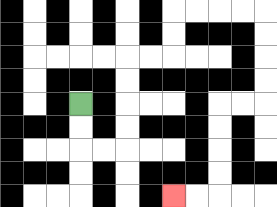{'start': '[3, 4]', 'end': '[7, 8]', 'path_directions': 'D,D,R,R,U,U,U,U,R,R,U,U,R,R,R,R,D,D,D,D,L,L,D,D,D,D,L,L', 'path_coordinates': '[[3, 4], [3, 5], [3, 6], [4, 6], [5, 6], [5, 5], [5, 4], [5, 3], [5, 2], [6, 2], [7, 2], [7, 1], [7, 0], [8, 0], [9, 0], [10, 0], [11, 0], [11, 1], [11, 2], [11, 3], [11, 4], [10, 4], [9, 4], [9, 5], [9, 6], [9, 7], [9, 8], [8, 8], [7, 8]]'}